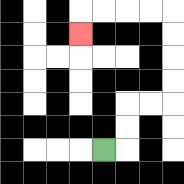{'start': '[4, 6]', 'end': '[3, 1]', 'path_directions': 'R,U,U,R,R,U,U,U,U,L,L,L,L,D', 'path_coordinates': '[[4, 6], [5, 6], [5, 5], [5, 4], [6, 4], [7, 4], [7, 3], [7, 2], [7, 1], [7, 0], [6, 0], [5, 0], [4, 0], [3, 0], [3, 1]]'}